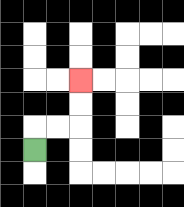{'start': '[1, 6]', 'end': '[3, 3]', 'path_directions': 'U,R,R,U,U', 'path_coordinates': '[[1, 6], [1, 5], [2, 5], [3, 5], [3, 4], [3, 3]]'}